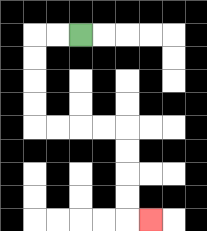{'start': '[3, 1]', 'end': '[6, 9]', 'path_directions': 'L,L,D,D,D,D,R,R,R,R,D,D,D,D,R', 'path_coordinates': '[[3, 1], [2, 1], [1, 1], [1, 2], [1, 3], [1, 4], [1, 5], [2, 5], [3, 5], [4, 5], [5, 5], [5, 6], [5, 7], [5, 8], [5, 9], [6, 9]]'}